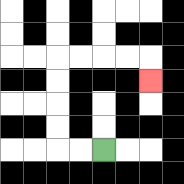{'start': '[4, 6]', 'end': '[6, 3]', 'path_directions': 'L,L,U,U,U,U,R,R,R,R,D', 'path_coordinates': '[[4, 6], [3, 6], [2, 6], [2, 5], [2, 4], [2, 3], [2, 2], [3, 2], [4, 2], [5, 2], [6, 2], [6, 3]]'}